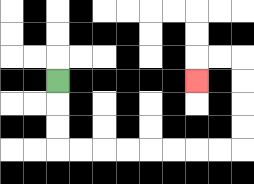{'start': '[2, 3]', 'end': '[8, 3]', 'path_directions': 'D,D,D,R,R,R,R,R,R,R,R,U,U,U,U,L,L,D', 'path_coordinates': '[[2, 3], [2, 4], [2, 5], [2, 6], [3, 6], [4, 6], [5, 6], [6, 6], [7, 6], [8, 6], [9, 6], [10, 6], [10, 5], [10, 4], [10, 3], [10, 2], [9, 2], [8, 2], [8, 3]]'}